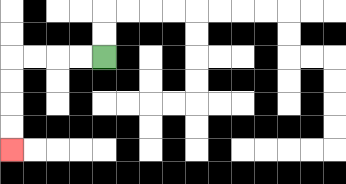{'start': '[4, 2]', 'end': '[0, 6]', 'path_directions': 'L,L,L,L,D,D,D,D', 'path_coordinates': '[[4, 2], [3, 2], [2, 2], [1, 2], [0, 2], [0, 3], [0, 4], [0, 5], [0, 6]]'}